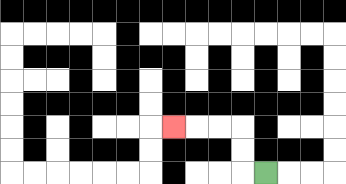{'start': '[11, 7]', 'end': '[7, 5]', 'path_directions': 'L,U,U,L,L,L', 'path_coordinates': '[[11, 7], [10, 7], [10, 6], [10, 5], [9, 5], [8, 5], [7, 5]]'}